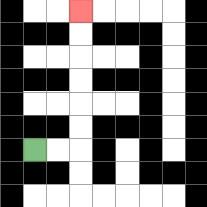{'start': '[1, 6]', 'end': '[3, 0]', 'path_directions': 'R,R,U,U,U,U,U,U', 'path_coordinates': '[[1, 6], [2, 6], [3, 6], [3, 5], [3, 4], [3, 3], [3, 2], [3, 1], [3, 0]]'}